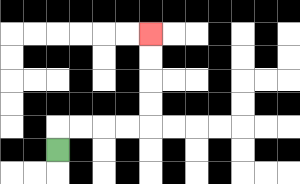{'start': '[2, 6]', 'end': '[6, 1]', 'path_directions': 'U,R,R,R,R,U,U,U,U', 'path_coordinates': '[[2, 6], [2, 5], [3, 5], [4, 5], [5, 5], [6, 5], [6, 4], [6, 3], [6, 2], [6, 1]]'}